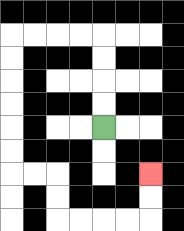{'start': '[4, 5]', 'end': '[6, 7]', 'path_directions': 'U,U,U,U,L,L,L,L,D,D,D,D,D,D,R,R,D,D,R,R,R,R,U,U', 'path_coordinates': '[[4, 5], [4, 4], [4, 3], [4, 2], [4, 1], [3, 1], [2, 1], [1, 1], [0, 1], [0, 2], [0, 3], [0, 4], [0, 5], [0, 6], [0, 7], [1, 7], [2, 7], [2, 8], [2, 9], [3, 9], [4, 9], [5, 9], [6, 9], [6, 8], [6, 7]]'}